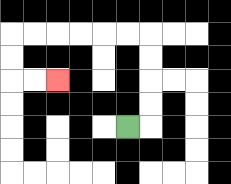{'start': '[5, 5]', 'end': '[2, 3]', 'path_directions': 'R,U,U,U,U,L,L,L,L,L,L,D,D,R,R', 'path_coordinates': '[[5, 5], [6, 5], [6, 4], [6, 3], [6, 2], [6, 1], [5, 1], [4, 1], [3, 1], [2, 1], [1, 1], [0, 1], [0, 2], [0, 3], [1, 3], [2, 3]]'}